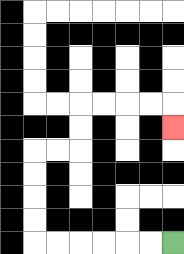{'start': '[7, 10]', 'end': '[7, 5]', 'path_directions': 'L,L,L,L,L,L,U,U,U,U,R,R,U,U,R,R,R,R,D', 'path_coordinates': '[[7, 10], [6, 10], [5, 10], [4, 10], [3, 10], [2, 10], [1, 10], [1, 9], [1, 8], [1, 7], [1, 6], [2, 6], [3, 6], [3, 5], [3, 4], [4, 4], [5, 4], [6, 4], [7, 4], [7, 5]]'}